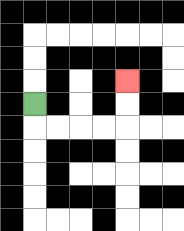{'start': '[1, 4]', 'end': '[5, 3]', 'path_directions': 'D,R,R,R,R,U,U', 'path_coordinates': '[[1, 4], [1, 5], [2, 5], [3, 5], [4, 5], [5, 5], [5, 4], [5, 3]]'}